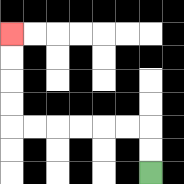{'start': '[6, 7]', 'end': '[0, 1]', 'path_directions': 'U,U,L,L,L,L,L,L,U,U,U,U', 'path_coordinates': '[[6, 7], [6, 6], [6, 5], [5, 5], [4, 5], [3, 5], [2, 5], [1, 5], [0, 5], [0, 4], [0, 3], [0, 2], [0, 1]]'}